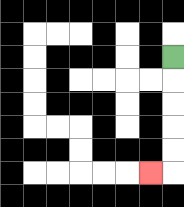{'start': '[7, 2]', 'end': '[6, 7]', 'path_directions': 'D,D,D,D,D,L', 'path_coordinates': '[[7, 2], [7, 3], [7, 4], [7, 5], [7, 6], [7, 7], [6, 7]]'}